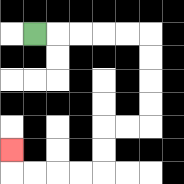{'start': '[1, 1]', 'end': '[0, 6]', 'path_directions': 'R,R,R,R,R,D,D,D,D,L,L,D,D,L,L,L,L,U', 'path_coordinates': '[[1, 1], [2, 1], [3, 1], [4, 1], [5, 1], [6, 1], [6, 2], [6, 3], [6, 4], [6, 5], [5, 5], [4, 5], [4, 6], [4, 7], [3, 7], [2, 7], [1, 7], [0, 7], [0, 6]]'}